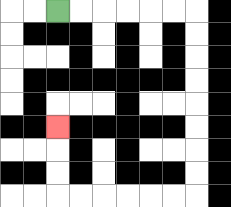{'start': '[2, 0]', 'end': '[2, 5]', 'path_directions': 'R,R,R,R,R,R,D,D,D,D,D,D,D,D,L,L,L,L,L,L,U,U,U', 'path_coordinates': '[[2, 0], [3, 0], [4, 0], [5, 0], [6, 0], [7, 0], [8, 0], [8, 1], [8, 2], [8, 3], [8, 4], [8, 5], [8, 6], [8, 7], [8, 8], [7, 8], [6, 8], [5, 8], [4, 8], [3, 8], [2, 8], [2, 7], [2, 6], [2, 5]]'}